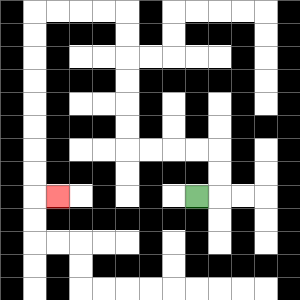{'start': '[8, 8]', 'end': '[2, 8]', 'path_directions': 'R,U,U,L,L,L,L,U,U,U,U,U,U,L,L,L,L,D,D,D,D,D,D,D,D,R', 'path_coordinates': '[[8, 8], [9, 8], [9, 7], [9, 6], [8, 6], [7, 6], [6, 6], [5, 6], [5, 5], [5, 4], [5, 3], [5, 2], [5, 1], [5, 0], [4, 0], [3, 0], [2, 0], [1, 0], [1, 1], [1, 2], [1, 3], [1, 4], [1, 5], [1, 6], [1, 7], [1, 8], [2, 8]]'}